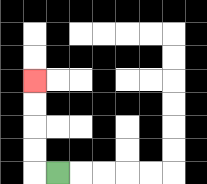{'start': '[2, 7]', 'end': '[1, 3]', 'path_directions': 'L,U,U,U,U', 'path_coordinates': '[[2, 7], [1, 7], [1, 6], [1, 5], [1, 4], [1, 3]]'}